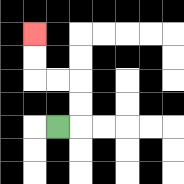{'start': '[2, 5]', 'end': '[1, 1]', 'path_directions': 'R,U,U,L,L,U,U', 'path_coordinates': '[[2, 5], [3, 5], [3, 4], [3, 3], [2, 3], [1, 3], [1, 2], [1, 1]]'}